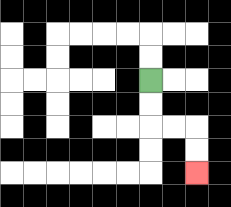{'start': '[6, 3]', 'end': '[8, 7]', 'path_directions': 'D,D,R,R,D,D', 'path_coordinates': '[[6, 3], [6, 4], [6, 5], [7, 5], [8, 5], [8, 6], [8, 7]]'}